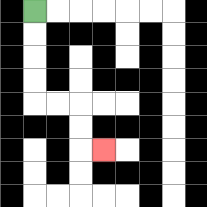{'start': '[1, 0]', 'end': '[4, 6]', 'path_directions': 'D,D,D,D,R,R,D,D,R', 'path_coordinates': '[[1, 0], [1, 1], [1, 2], [1, 3], [1, 4], [2, 4], [3, 4], [3, 5], [3, 6], [4, 6]]'}